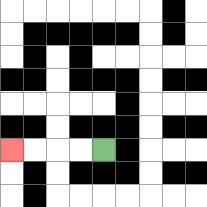{'start': '[4, 6]', 'end': '[0, 6]', 'path_directions': 'L,L,L,L', 'path_coordinates': '[[4, 6], [3, 6], [2, 6], [1, 6], [0, 6]]'}